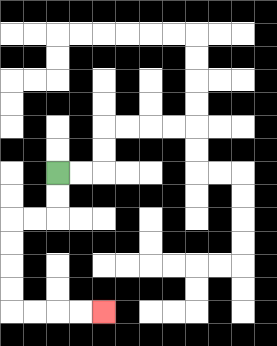{'start': '[2, 7]', 'end': '[4, 13]', 'path_directions': 'D,D,L,L,D,D,D,D,R,R,R,R', 'path_coordinates': '[[2, 7], [2, 8], [2, 9], [1, 9], [0, 9], [0, 10], [0, 11], [0, 12], [0, 13], [1, 13], [2, 13], [3, 13], [4, 13]]'}